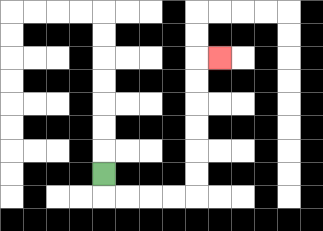{'start': '[4, 7]', 'end': '[9, 2]', 'path_directions': 'D,R,R,R,R,U,U,U,U,U,U,R', 'path_coordinates': '[[4, 7], [4, 8], [5, 8], [6, 8], [7, 8], [8, 8], [8, 7], [8, 6], [8, 5], [8, 4], [8, 3], [8, 2], [9, 2]]'}